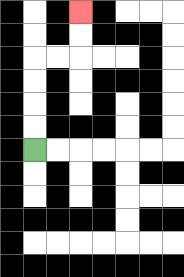{'start': '[1, 6]', 'end': '[3, 0]', 'path_directions': 'U,U,U,U,R,R,U,U', 'path_coordinates': '[[1, 6], [1, 5], [1, 4], [1, 3], [1, 2], [2, 2], [3, 2], [3, 1], [3, 0]]'}